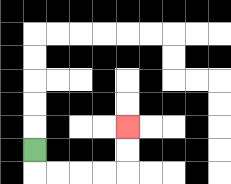{'start': '[1, 6]', 'end': '[5, 5]', 'path_directions': 'D,R,R,R,R,U,U', 'path_coordinates': '[[1, 6], [1, 7], [2, 7], [3, 7], [4, 7], [5, 7], [5, 6], [5, 5]]'}